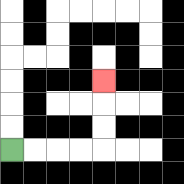{'start': '[0, 6]', 'end': '[4, 3]', 'path_directions': 'R,R,R,R,U,U,U', 'path_coordinates': '[[0, 6], [1, 6], [2, 6], [3, 6], [4, 6], [4, 5], [4, 4], [4, 3]]'}